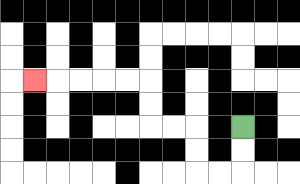{'start': '[10, 5]', 'end': '[1, 3]', 'path_directions': 'D,D,L,L,U,U,L,L,U,U,L,L,L,L,L', 'path_coordinates': '[[10, 5], [10, 6], [10, 7], [9, 7], [8, 7], [8, 6], [8, 5], [7, 5], [6, 5], [6, 4], [6, 3], [5, 3], [4, 3], [3, 3], [2, 3], [1, 3]]'}